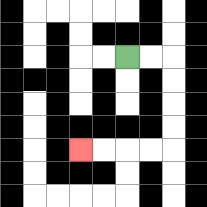{'start': '[5, 2]', 'end': '[3, 6]', 'path_directions': 'R,R,D,D,D,D,L,L,L,L', 'path_coordinates': '[[5, 2], [6, 2], [7, 2], [7, 3], [7, 4], [7, 5], [7, 6], [6, 6], [5, 6], [4, 6], [3, 6]]'}